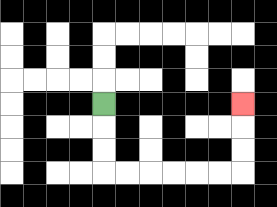{'start': '[4, 4]', 'end': '[10, 4]', 'path_directions': 'D,D,D,R,R,R,R,R,R,U,U,U', 'path_coordinates': '[[4, 4], [4, 5], [4, 6], [4, 7], [5, 7], [6, 7], [7, 7], [8, 7], [9, 7], [10, 7], [10, 6], [10, 5], [10, 4]]'}